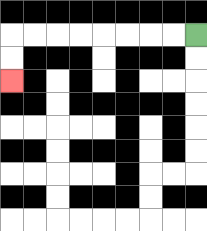{'start': '[8, 1]', 'end': '[0, 3]', 'path_directions': 'L,L,L,L,L,L,L,L,D,D', 'path_coordinates': '[[8, 1], [7, 1], [6, 1], [5, 1], [4, 1], [3, 1], [2, 1], [1, 1], [0, 1], [0, 2], [0, 3]]'}